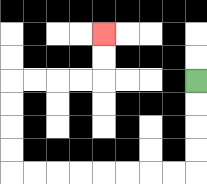{'start': '[8, 3]', 'end': '[4, 1]', 'path_directions': 'D,D,D,D,L,L,L,L,L,L,L,L,U,U,U,U,R,R,R,R,U,U', 'path_coordinates': '[[8, 3], [8, 4], [8, 5], [8, 6], [8, 7], [7, 7], [6, 7], [5, 7], [4, 7], [3, 7], [2, 7], [1, 7], [0, 7], [0, 6], [0, 5], [0, 4], [0, 3], [1, 3], [2, 3], [3, 3], [4, 3], [4, 2], [4, 1]]'}